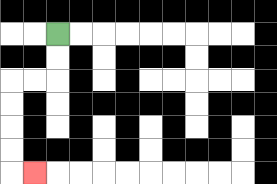{'start': '[2, 1]', 'end': '[1, 7]', 'path_directions': 'D,D,L,L,D,D,D,D,R', 'path_coordinates': '[[2, 1], [2, 2], [2, 3], [1, 3], [0, 3], [0, 4], [0, 5], [0, 6], [0, 7], [1, 7]]'}